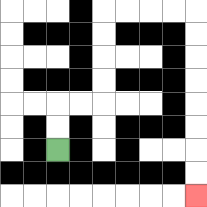{'start': '[2, 6]', 'end': '[8, 8]', 'path_directions': 'U,U,R,R,U,U,U,U,R,R,R,R,D,D,D,D,D,D,D,D', 'path_coordinates': '[[2, 6], [2, 5], [2, 4], [3, 4], [4, 4], [4, 3], [4, 2], [4, 1], [4, 0], [5, 0], [6, 0], [7, 0], [8, 0], [8, 1], [8, 2], [8, 3], [8, 4], [8, 5], [8, 6], [8, 7], [8, 8]]'}